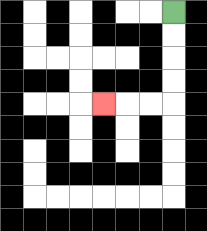{'start': '[7, 0]', 'end': '[4, 4]', 'path_directions': 'D,D,D,D,L,L,L', 'path_coordinates': '[[7, 0], [7, 1], [7, 2], [7, 3], [7, 4], [6, 4], [5, 4], [4, 4]]'}